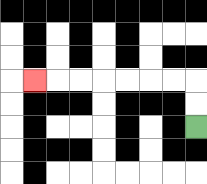{'start': '[8, 5]', 'end': '[1, 3]', 'path_directions': 'U,U,L,L,L,L,L,L,L', 'path_coordinates': '[[8, 5], [8, 4], [8, 3], [7, 3], [6, 3], [5, 3], [4, 3], [3, 3], [2, 3], [1, 3]]'}